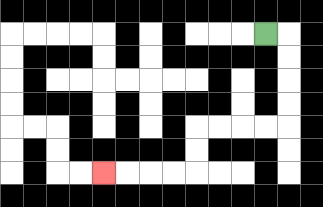{'start': '[11, 1]', 'end': '[4, 7]', 'path_directions': 'R,D,D,D,D,L,L,L,L,D,D,L,L,L,L', 'path_coordinates': '[[11, 1], [12, 1], [12, 2], [12, 3], [12, 4], [12, 5], [11, 5], [10, 5], [9, 5], [8, 5], [8, 6], [8, 7], [7, 7], [6, 7], [5, 7], [4, 7]]'}